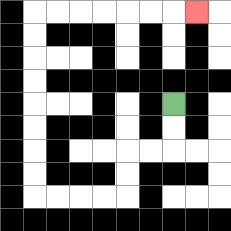{'start': '[7, 4]', 'end': '[8, 0]', 'path_directions': 'D,D,L,L,D,D,L,L,L,L,U,U,U,U,U,U,U,U,R,R,R,R,R,R,R', 'path_coordinates': '[[7, 4], [7, 5], [7, 6], [6, 6], [5, 6], [5, 7], [5, 8], [4, 8], [3, 8], [2, 8], [1, 8], [1, 7], [1, 6], [1, 5], [1, 4], [1, 3], [1, 2], [1, 1], [1, 0], [2, 0], [3, 0], [4, 0], [5, 0], [6, 0], [7, 0], [8, 0]]'}